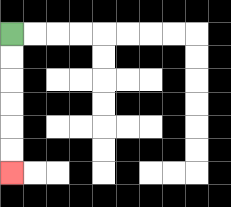{'start': '[0, 1]', 'end': '[0, 7]', 'path_directions': 'D,D,D,D,D,D', 'path_coordinates': '[[0, 1], [0, 2], [0, 3], [0, 4], [0, 5], [0, 6], [0, 7]]'}